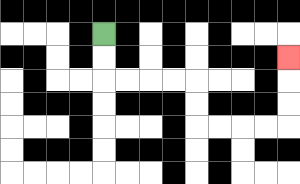{'start': '[4, 1]', 'end': '[12, 2]', 'path_directions': 'D,D,R,R,R,R,D,D,R,R,R,R,U,U,U', 'path_coordinates': '[[4, 1], [4, 2], [4, 3], [5, 3], [6, 3], [7, 3], [8, 3], [8, 4], [8, 5], [9, 5], [10, 5], [11, 5], [12, 5], [12, 4], [12, 3], [12, 2]]'}